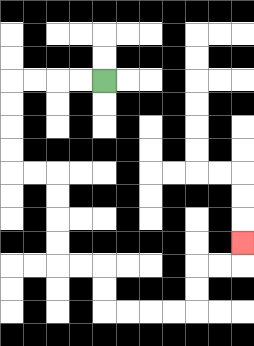{'start': '[4, 3]', 'end': '[10, 10]', 'path_directions': 'L,L,L,L,D,D,D,D,R,R,D,D,D,D,R,R,D,D,R,R,R,R,U,U,R,R,U', 'path_coordinates': '[[4, 3], [3, 3], [2, 3], [1, 3], [0, 3], [0, 4], [0, 5], [0, 6], [0, 7], [1, 7], [2, 7], [2, 8], [2, 9], [2, 10], [2, 11], [3, 11], [4, 11], [4, 12], [4, 13], [5, 13], [6, 13], [7, 13], [8, 13], [8, 12], [8, 11], [9, 11], [10, 11], [10, 10]]'}